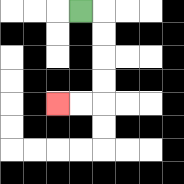{'start': '[3, 0]', 'end': '[2, 4]', 'path_directions': 'R,D,D,D,D,L,L', 'path_coordinates': '[[3, 0], [4, 0], [4, 1], [4, 2], [4, 3], [4, 4], [3, 4], [2, 4]]'}